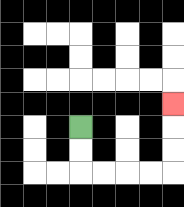{'start': '[3, 5]', 'end': '[7, 4]', 'path_directions': 'D,D,R,R,R,R,U,U,U', 'path_coordinates': '[[3, 5], [3, 6], [3, 7], [4, 7], [5, 7], [6, 7], [7, 7], [7, 6], [7, 5], [7, 4]]'}